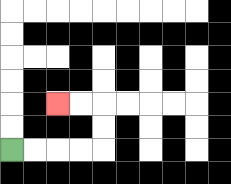{'start': '[0, 6]', 'end': '[2, 4]', 'path_directions': 'R,R,R,R,U,U,L,L', 'path_coordinates': '[[0, 6], [1, 6], [2, 6], [3, 6], [4, 6], [4, 5], [4, 4], [3, 4], [2, 4]]'}